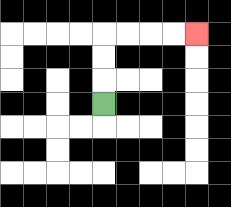{'start': '[4, 4]', 'end': '[8, 1]', 'path_directions': 'U,U,U,R,R,R,R', 'path_coordinates': '[[4, 4], [4, 3], [4, 2], [4, 1], [5, 1], [6, 1], [7, 1], [8, 1]]'}